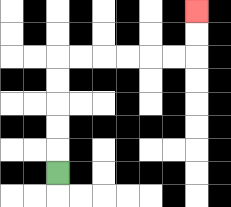{'start': '[2, 7]', 'end': '[8, 0]', 'path_directions': 'U,U,U,U,U,R,R,R,R,R,R,U,U', 'path_coordinates': '[[2, 7], [2, 6], [2, 5], [2, 4], [2, 3], [2, 2], [3, 2], [4, 2], [5, 2], [6, 2], [7, 2], [8, 2], [8, 1], [8, 0]]'}